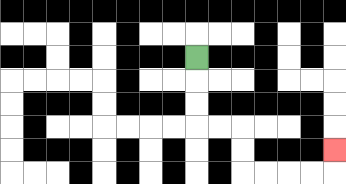{'start': '[8, 2]', 'end': '[14, 6]', 'path_directions': 'D,D,D,R,R,D,D,R,R,R,R,U', 'path_coordinates': '[[8, 2], [8, 3], [8, 4], [8, 5], [9, 5], [10, 5], [10, 6], [10, 7], [11, 7], [12, 7], [13, 7], [14, 7], [14, 6]]'}